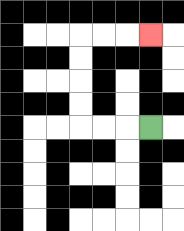{'start': '[6, 5]', 'end': '[6, 1]', 'path_directions': 'L,L,L,U,U,U,U,R,R,R', 'path_coordinates': '[[6, 5], [5, 5], [4, 5], [3, 5], [3, 4], [3, 3], [3, 2], [3, 1], [4, 1], [5, 1], [6, 1]]'}